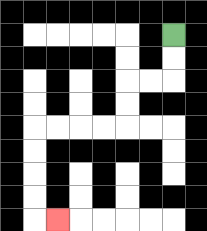{'start': '[7, 1]', 'end': '[2, 9]', 'path_directions': 'D,D,L,L,D,D,L,L,L,L,D,D,D,D,R', 'path_coordinates': '[[7, 1], [7, 2], [7, 3], [6, 3], [5, 3], [5, 4], [5, 5], [4, 5], [3, 5], [2, 5], [1, 5], [1, 6], [1, 7], [1, 8], [1, 9], [2, 9]]'}